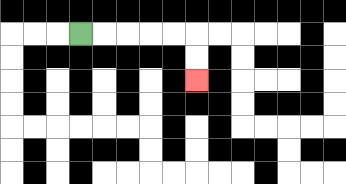{'start': '[3, 1]', 'end': '[8, 3]', 'path_directions': 'R,R,R,R,R,D,D', 'path_coordinates': '[[3, 1], [4, 1], [5, 1], [6, 1], [7, 1], [8, 1], [8, 2], [8, 3]]'}